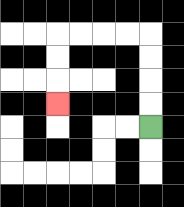{'start': '[6, 5]', 'end': '[2, 4]', 'path_directions': 'U,U,U,U,L,L,L,L,D,D,D', 'path_coordinates': '[[6, 5], [6, 4], [6, 3], [6, 2], [6, 1], [5, 1], [4, 1], [3, 1], [2, 1], [2, 2], [2, 3], [2, 4]]'}